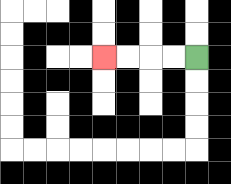{'start': '[8, 2]', 'end': '[4, 2]', 'path_directions': 'L,L,L,L', 'path_coordinates': '[[8, 2], [7, 2], [6, 2], [5, 2], [4, 2]]'}